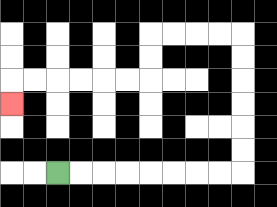{'start': '[2, 7]', 'end': '[0, 4]', 'path_directions': 'R,R,R,R,R,R,R,R,U,U,U,U,U,U,L,L,L,L,D,D,L,L,L,L,L,L,D', 'path_coordinates': '[[2, 7], [3, 7], [4, 7], [5, 7], [6, 7], [7, 7], [8, 7], [9, 7], [10, 7], [10, 6], [10, 5], [10, 4], [10, 3], [10, 2], [10, 1], [9, 1], [8, 1], [7, 1], [6, 1], [6, 2], [6, 3], [5, 3], [4, 3], [3, 3], [2, 3], [1, 3], [0, 3], [0, 4]]'}